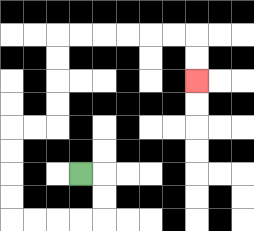{'start': '[3, 7]', 'end': '[8, 3]', 'path_directions': 'R,D,D,L,L,L,L,U,U,U,U,R,R,U,U,U,U,R,R,R,R,R,R,D,D', 'path_coordinates': '[[3, 7], [4, 7], [4, 8], [4, 9], [3, 9], [2, 9], [1, 9], [0, 9], [0, 8], [0, 7], [0, 6], [0, 5], [1, 5], [2, 5], [2, 4], [2, 3], [2, 2], [2, 1], [3, 1], [4, 1], [5, 1], [6, 1], [7, 1], [8, 1], [8, 2], [8, 3]]'}